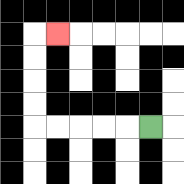{'start': '[6, 5]', 'end': '[2, 1]', 'path_directions': 'L,L,L,L,L,U,U,U,U,R', 'path_coordinates': '[[6, 5], [5, 5], [4, 5], [3, 5], [2, 5], [1, 5], [1, 4], [1, 3], [1, 2], [1, 1], [2, 1]]'}